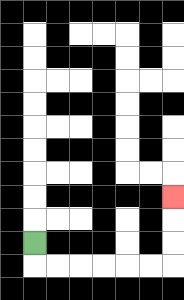{'start': '[1, 10]', 'end': '[7, 8]', 'path_directions': 'D,R,R,R,R,R,R,U,U,U', 'path_coordinates': '[[1, 10], [1, 11], [2, 11], [3, 11], [4, 11], [5, 11], [6, 11], [7, 11], [7, 10], [7, 9], [7, 8]]'}